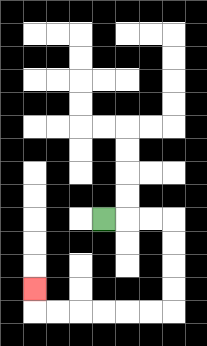{'start': '[4, 9]', 'end': '[1, 12]', 'path_directions': 'R,R,R,D,D,D,D,L,L,L,L,L,L,U', 'path_coordinates': '[[4, 9], [5, 9], [6, 9], [7, 9], [7, 10], [7, 11], [7, 12], [7, 13], [6, 13], [5, 13], [4, 13], [3, 13], [2, 13], [1, 13], [1, 12]]'}